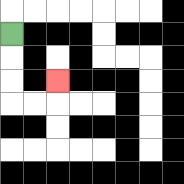{'start': '[0, 1]', 'end': '[2, 3]', 'path_directions': 'D,D,D,R,R,U', 'path_coordinates': '[[0, 1], [0, 2], [0, 3], [0, 4], [1, 4], [2, 4], [2, 3]]'}